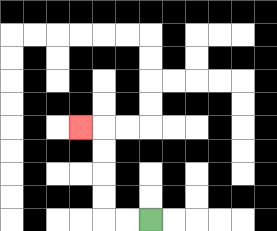{'start': '[6, 9]', 'end': '[3, 5]', 'path_directions': 'L,L,U,U,U,U,L', 'path_coordinates': '[[6, 9], [5, 9], [4, 9], [4, 8], [4, 7], [4, 6], [4, 5], [3, 5]]'}